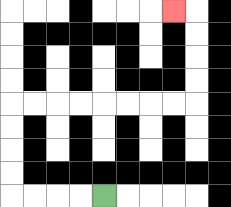{'start': '[4, 8]', 'end': '[7, 0]', 'path_directions': 'L,L,L,L,U,U,U,U,R,R,R,R,R,R,R,R,U,U,U,U,L', 'path_coordinates': '[[4, 8], [3, 8], [2, 8], [1, 8], [0, 8], [0, 7], [0, 6], [0, 5], [0, 4], [1, 4], [2, 4], [3, 4], [4, 4], [5, 4], [6, 4], [7, 4], [8, 4], [8, 3], [8, 2], [8, 1], [8, 0], [7, 0]]'}